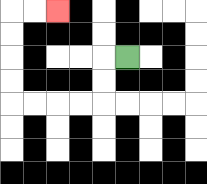{'start': '[5, 2]', 'end': '[2, 0]', 'path_directions': 'L,D,D,L,L,L,L,U,U,U,U,R,R', 'path_coordinates': '[[5, 2], [4, 2], [4, 3], [4, 4], [3, 4], [2, 4], [1, 4], [0, 4], [0, 3], [0, 2], [0, 1], [0, 0], [1, 0], [2, 0]]'}